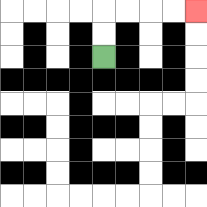{'start': '[4, 2]', 'end': '[8, 0]', 'path_directions': 'U,U,R,R,R,R', 'path_coordinates': '[[4, 2], [4, 1], [4, 0], [5, 0], [6, 0], [7, 0], [8, 0]]'}